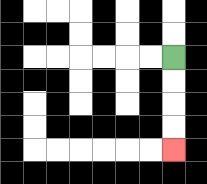{'start': '[7, 2]', 'end': '[7, 6]', 'path_directions': 'D,D,D,D', 'path_coordinates': '[[7, 2], [7, 3], [7, 4], [7, 5], [7, 6]]'}